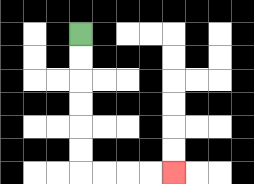{'start': '[3, 1]', 'end': '[7, 7]', 'path_directions': 'D,D,D,D,D,D,R,R,R,R', 'path_coordinates': '[[3, 1], [3, 2], [3, 3], [3, 4], [3, 5], [3, 6], [3, 7], [4, 7], [5, 7], [6, 7], [7, 7]]'}